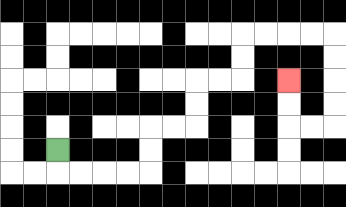{'start': '[2, 6]', 'end': '[12, 3]', 'path_directions': 'D,R,R,R,R,U,U,R,R,U,U,R,R,U,U,R,R,R,R,D,D,D,D,L,L,U,U', 'path_coordinates': '[[2, 6], [2, 7], [3, 7], [4, 7], [5, 7], [6, 7], [6, 6], [6, 5], [7, 5], [8, 5], [8, 4], [8, 3], [9, 3], [10, 3], [10, 2], [10, 1], [11, 1], [12, 1], [13, 1], [14, 1], [14, 2], [14, 3], [14, 4], [14, 5], [13, 5], [12, 5], [12, 4], [12, 3]]'}